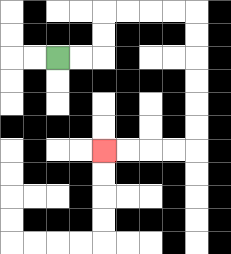{'start': '[2, 2]', 'end': '[4, 6]', 'path_directions': 'R,R,U,U,R,R,R,R,D,D,D,D,D,D,L,L,L,L', 'path_coordinates': '[[2, 2], [3, 2], [4, 2], [4, 1], [4, 0], [5, 0], [6, 0], [7, 0], [8, 0], [8, 1], [8, 2], [8, 3], [8, 4], [8, 5], [8, 6], [7, 6], [6, 6], [5, 6], [4, 6]]'}